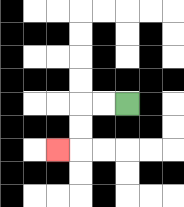{'start': '[5, 4]', 'end': '[2, 6]', 'path_directions': 'L,L,D,D,L', 'path_coordinates': '[[5, 4], [4, 4], [3, 4], [3, 5], [3, 6], [2, 6]]'}